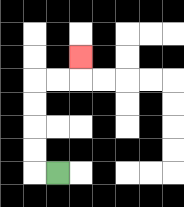{'start': '[2, 7]', 'end': '[3, 2]', 'path_directions': 'L,U,U,U,U,R,R,U', 'path_coordinates': '[[2, 7], [1, 7], [1, 6], [1, 5], [1, 4], [1, 3], [2, 3], [3, 3], [3, 2]]'}